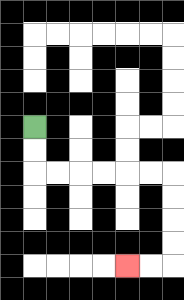{'start': '[1, 5]', 'end': '[5, 11]', 'path_directions': 'D,D,R,R,R,R,R,R,D,D,D,D,L,L', 'path_coordinates': '[[1, 5], [1, 6], [1, 7], [2, 7], [3, 7], [4, 7], [5, 7], [6, 7], [7, 7], [7, 8], [7, 9], [7, 10], [7, 11], [6, 11], [5, 11]]'}